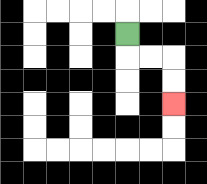{'start': '[5, 1]', 'end': '[7, 4]', 'path_directions': 'D,R,R,D,D', 'path_coordinates': '[[5, 1], [5, 2], [6, 2], [7, 2], [7, 3], [7, 4]]'}